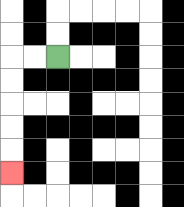{'start': '[2, 2]', 'end': '[0, 7]', 'path_directions': 'L,L,D,D,D,D,D', 'path_coordinates': '[[2, 2], [1, 2], [0, 2], [0, 3], [0, 4], [0, 5], [0, 6], [0, 7]]'}